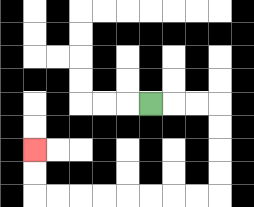{'start': '[6, 4]', 'end': '[1, 6]', 'path_directions': 'R,R,R,D,D,D,D,L,L,L,L,L,L,L,L,U,U', 'path_coordinates': '[[6, 4], [7, 4], [8, 4], [9, 4], [9, 5], [9, 6], [9, 7], [9, 8], [8, 8], [7, 8], [6, 8], [5, 8], [4, 8], [3, 8], [2, 8], [1, 8], [1, 7], [1, 6]]'}